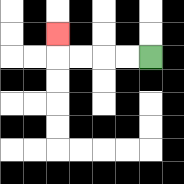{'start': '[6, 2]', 'end': '[2, 1]', 'path_directions': 'L,L,L,L,U', 'path_coordinates': '[[6, 2], [5, 2], [4, 2], [3, 2], [2, 2], [2, 1]]'}